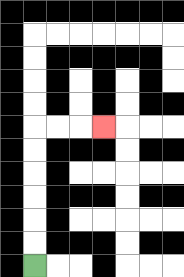{'start': '[1, 11]', 'end': '[4, 5]', 'path_directions': 'U,U,U,U,U,U,R,R,R', 'path_coordinates': '[[1, 11], [1, 10], [1, 9], [1, 8], [1, 7], [1, 6], [1, 5], [2, 5], [3, 5], [4, 5]]'}